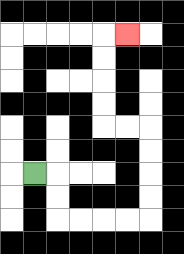{'start': '[1, 7]', 'end': '[5, 1]', 'path_directions': 'R,D,D,R,R,R,R,U,U,U,U,L,L,U,U,U,U,R', 'path_coordinates': '[[1, 7], [2, 7], [2, 8], [2, 9], [3, 9], [4, 9], [5, 9], [6, 9], [6, 8], [6, 7], [6, 6], [6, 5], [5, 5], [4, 5], [4, 4], [4, 3], [4, 2], [4, 1], [5, 1]]'}